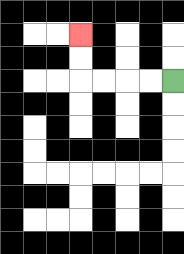{'start': '[7, 3]', 'end': '[3, 1]', 'path_directions': 'L,L,L,L,U,U', 'path_coordinates': '[[7, 3], [6, 3], [5, 3], [4, 3], [3, 3], [3, 2], [3, 1]]'}